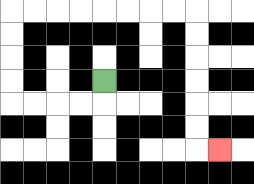{'start': '[4, 3]', 'end': '[9, 6]', 'path_directions': 'D,L,L,L,L,U,U,U,U,R,R,R,R,R,R,R,R,D,D,D,D,D,D,R', 'path_coordinates': '[[4, 3], [4, 4], [3, 4], [2, 4], [1, 4], [0, 4], [0, 3], [0, 2], [0, 1], [0, 0], [1, 0], [2, 0], [3, 0], [4, 0], [5, 0], [6, 0], [7, 0], [8, 0], [8, 1], [8, 2], [8, 3], [8, 4], [8, 5], [8, 6], [9, 6]]'}